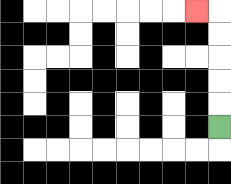{'start': '[9, 5]', 'end': '[8, 0]', 'path_directions': 'U,U,U,U,U,L', 'path_coordinates': '[[9, 5], [9, 4], [9, 3], [9, 2], [9, 1], [9, 0], [8, 0]]'}